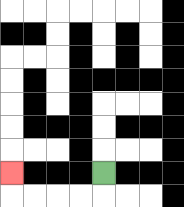{'start': '[4, 7]', 'end': '[0, 7]', 'path_directions': 'D,L,L,L,L,U', 'path_coordinates': '[[4, 7], [4, 8], [3, 8], [2, 8], [1, 8], [0, 8], [0, 7]]'}